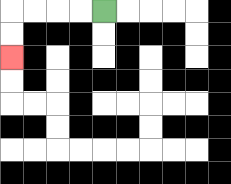{'start': '[4, 0]', 'end': '[0, 2]', 'path_directions': 'L,L,L,L,D,D', 'path_coordinates': '[[4, 0], [3, 0], [2, 0], [1, 0], [0, 0], [0, 1], [0, 2]]'}